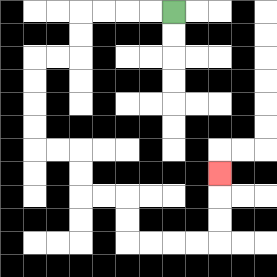{'start': '[7, 0]', 'end': '[9, 7]', 'path_directions': 'L,L,L,L,D,D,L,L,D,D,D,D,R,R,D,D,R,R,D,D,R,R,R,R,U,U,U', 'path_coordinates': '[[7, 0], [6, 0], [5, 0], [4, 0], [3, 0], [3, 1], [3, 2], [2, 2], [1, 2], [1, 3], [1, 4], [1, 5], [1, 6], [2, 6], [3, 6], [3, 7], [3, 8], [4, 8], [5, 8], [5, 9], [5, 10], [6, 10], [7, 10], [8, 10], [9, 10], [9, 9], [9, 8], [9, 7]]'}